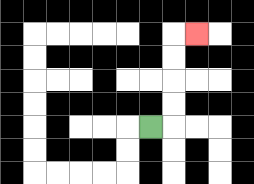{'start': '[6, 5]', 'end': '[8, 1]', 'path_directions': 'R,U,U,U,U,R', 'path_coordinates': '[[6, 5], [7, 5], [7, 4], [7, 3], [7, 2], [7, 1], [8, 1]]'}